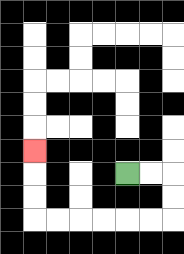{'start': '[5, 7]', 'end': '[1, 6]', 'path_directions': 'R,R,D,D,L,L,L,L,L,L,U,U,U', 'path_coordinates': '[[5, 7], [6, 7], [7, 7], [7, 8], [7, 9], [6, 9], [5, 9], [4, 9], [3, 9], [2, 9], [1, 9], [1, 8], [1, 7], [1, 6]]'}